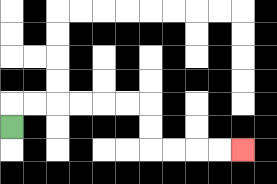{'start': '[0, 5]', 'end': '[10, 6]', 'path_directions': 'U,R,R,R,R,R,R,D,D,R,R,R,R', 'path_coordinates': '[[0, 5], [0, 4], [1, 4], [2, 4], [3, 4], [4, 4], [5, 4], [6, 4], [6, 5], [6, 6], [7, 6], [8, 6], [9, 6], [10, 6]]'}